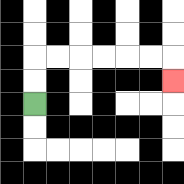{'start': '[1, 4]', 'end': '[7, 3]', 'path_directions': 'U,U,R,R,R,R,R,R,D', 'path_coordinates': '[[1, 4], [1, 3], [1, 2], [2, 2], [3, 2], [4, 2], [5, 2], [6, 2], [7, 2], [7, 3]]'}